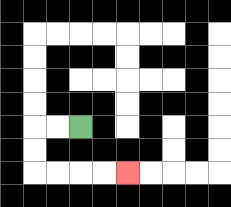{'start': '[3, 5]', 'end': '[5, 7]', 'path_directions': 'L,L,D,D,R,R,R,R', 'path_coordinates': '[[3, 5], [2, 5], [1, 5], [1, 6], [1, 7], [2, 7], [3, 7], [4, 7], [5, 7]]'}